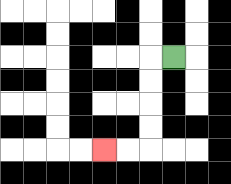{'start': '[7, 2]', 'end': '[4, 6]', 'path_directions': 'L,D,D,D,D,L,L', 'path_coordinates': '[[7, 2], [6, 2], [6, 3], [6, 4], [6, 5], [6, 6], [5, 6], [4, 6]]'}